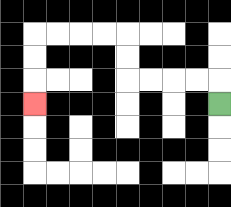{'start': '[9, 4]', 'end': '[1, 4]', 'path_directions': 'U,L,L,L,L,U,U,L,L,L,L,D,D,D', 'path_coordinates': '[[9, 4], [9, 3], [8, 3], [7, 3], [6, 3], [5, 3], [5, 2], [5, 1], [4, 1], [3, 1], [2, 1], [1, 1], [1, 2], [1, 3], [1, 4]]'}